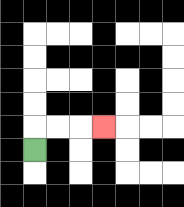{'start': '[1, 6]', 'end': '[4, 5]', 'path_directions': 'U,R,R,R', 'path_coordinates': '[[1, 6], [1, 5], [2, 5], [3, 5], [4, 5]]'}